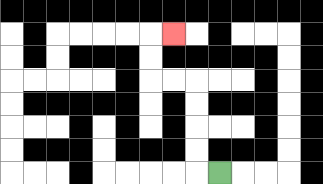{'start': '[9, 7]', 'end': '[7, 1]', 'path_directions': 'L,U,U,U,U,L,L,U,U,R', 'path_coordinates': '[[9, 7], [8, 7], [8, 6], [8, 5], [8, 4], [8, 3], [7, 3], [6, 3], [6, 2], [6, 1], [7, 1]]'}